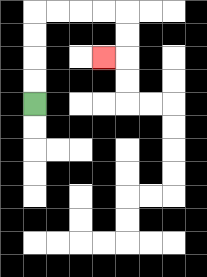{'start': '[1, 4]', 'end': '[4, 2]', 'path_directions': 'U,U,U,U,R,R,R,R,D,D,L', 'path_coordinates': '[[1, 4], [1, 3], [1, 2], [1, 1], [1, 0], [2, 0], [3, 0], [4, 0], [5, 0], [5, 1], [5, 2], [4, 2]]'}